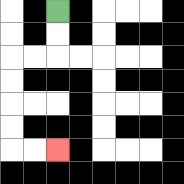{'start': '[2, 0]', 'end': '[2, 6]', 'path_directions': 'D,D,L,L,D,D,D,D,R,R', 'path_coordinates': '[[2, 0], [2, 1], [2, 2], [1, 2], [0, 2], [0, 3], [0, 4], [0, 5], [0, 6], [1, 6], [2, 6]]'}